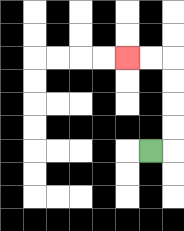{'start': '[6, 6]', 'end': '[5, 2]', 'path_directions': 'R,U,U,U,U,L,L', 'path_coordinates': '[[6, 6], [7, 6], [7, 5], [7, 4], [7, 3], [7, 2], [6, 2], [5, 2]]'}